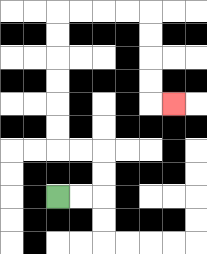{'start': '[2, 8]', 'end': '[7, 4]', 'path_directions': 'R,R,U,U,L,L,U,U,U,U,U,U,R,R,R,R,D,D,D,D,R', 'path_coordinates': '[[2, 8], [3, 8], [4, 8], [4, 7], [4, 6], [3, 6], [2, 6], [2, 5], [2, 4], [2, 3], [2, 2], [2, 1], [2, 0], [3, 0], [4, 0], [5, 0], [6, 0], [6, 1], [6, 2], [6, 3], [6, 4], [7, 4]]'}